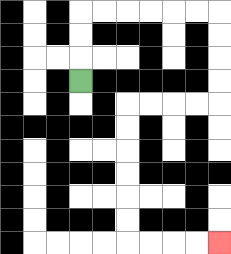{'start': '[3, 3]', 'end': '[9, 10]', 'path_directions': 'U,U,U,R,R,R,R,R,R,D,D,D,D,L,L,L,L,D,D,D,D,D,D,R,R,R,R', 'path_coordinates': '[[3, 3], [3, 2], [3, 1], [3, 0], [4, 0], [5, 0], [6, 0], [7, 0], [8, 0], [9, 0], [9, 1], [9, 2], [9, 3], [9, 4], [8, 4], [7, 4], [6, 4], [5, 4], [5, 5], [5, 6], [5, 7], [5, 8], [5, 9], [5, 10], [6, 10], [7, 10], [8, 10], [9, 10]]'}